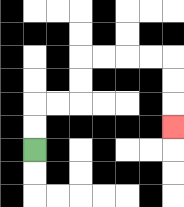{'start': '[1, 6]', 'end': '[7, 5]', 'path_directions': 'U,U,R,R,U,U,R,R,R,R,D,D,D', 'path_coordinates': '[[1, 6], [1, 5], [1, 4], [2, 4], [3, 4], [3, 3], [3, 2], [4, 2], [5, 2], [6, 2], [7, 2], [7, 3], [7, 4], [7, 5]]'}